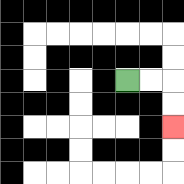{'start': '[5, 3]', 'end': '[7, 5]', 'path_directions': 'R,R,D,D', 'path_coordinates': '[[5, 3], [6, 3], [7, 3], [7, 4], [7, 5]]'}